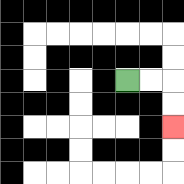{'start': '[5, 3]', 'end': '[7, 5]', 'path_directions': 'R,R,D,D', 'path_coordinates': '[[5, 3], [6, 3], [7, 3], [7, 4], [7, 5]]'}